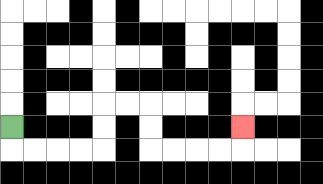{'start': '[0, 5]', 'end': '[10, 5]', 'path_directions': 'D,R,R,R,R,U,U,R,R,D,D,R,R,R,R,U', 'path_coordinates': '[[0, 5], [0, 6], [1, 6], [2, 6], [3, 6], [4, 6], [4, 5], [4, 4], [5, 4], [6, 4], [6, 5], [6, 6], [7, 6], [8, 6], [9, 6], [10, 6], [10, 5]]'}